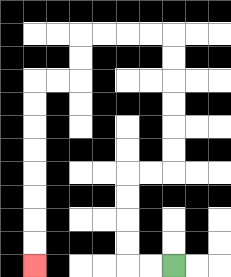{'start': '[7, 11]', 'end': '[1, 11]', 'path_directions': 'L,L,U,U,U,U,R,R,U,U,U,U,U,U,L,L,L,L,D,D,L,L,D,D,D,D,D,D,D,D', 'path_coordinates': '[[7, 11], [6, 11], [5, 11], [5, 10], [5, 9], [5, 8], [5, 7], [6, 7], [7, 7], [7, 6], [7, 5], [7, 4], [7, 3], [7, 2], [7, 1], [6, 1], [5, 1], [4, 1], [3, 1], [3, 2], [3, 3], [2, 3], [1, 3], [1, 4], [1, 5], [1, 6], [1, 7], [1, 8], [1, 9], [1, 10], [1, 11]]'}